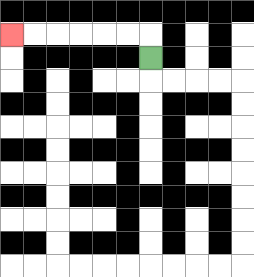{'start': '[6, 2]', 'end': '[0, 1]', 'path_directions': 'U,L,L,L,L,L,L', 'path_coordinates': '[[6, 2], [6, 1], [5, 1], [4, 1], [3, 1], [2, 1], [1, 1], [0, 1]]'}